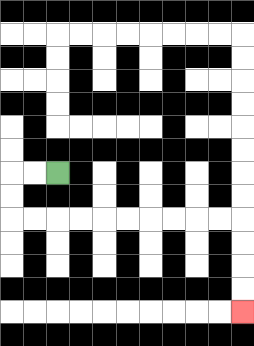{'start': '[2, 7]', 'end': '[10, 13]', 'path_directions': 'L,L,D,D,R,R,R,R,R,R,R,R,R,R,D,D,D,D', 'path_coordinates': '[[2, 7], [1, 7], [0, 7], [0, 8], [0, 9], [1, 9], [2, 9], [3, 9], [4, 9], [5, 9], [6, 9], [7, 9], [8, 9], [9, 9], [10, 9], [10, 10], [10, 11], [10, 12], [10, 13]]'}